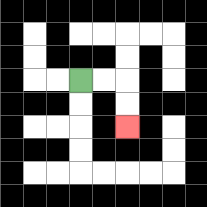{'start': '[3, 3]', 'end': '[5, 5]', 'path_directions': 'R,R,D,D', 'path_coordinates': '[[3, 3], [4, 3], [5, 3], [5, 4], [5, 5]]'}